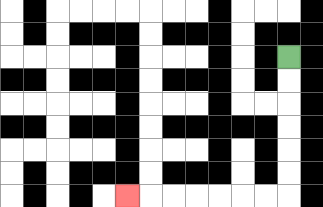{'start': '[12, 2]', 'end': '[5, 8]', 'path_directions': 'D,D,D,D,D,D,L,L,L,L,L,L,L', 'path_coordinates': '[[12, 2], [12, 3], [12, 4], [12, 5], [12, 6], [12, 7], [12, 8], [11, 8], [10, 8], [9, 8], [8, 8], [7, 8], [6, 8], [5, 8]]'}